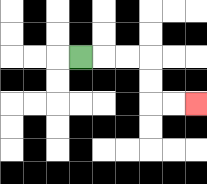{'start': '[3, 2]', 'end': '[8, 4]', 'path_directions': 'R,R,R,D,D,R,R', 'path_coordinates': '[[3, 2], [4, 2], [5, 2], [6, 2], [6, 3], [6, 4], [7, 4], [8, 4]]'}